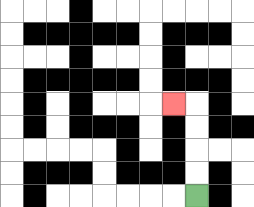{'start': '[8, 8]', 'end': '[7, 4]', 'path_directions': 'U,U,U,U,L', 'path_coordinates': '[[8, 8], [8, 7], [8, 6], [8, 5], [8, 4], [7, 4]]'}